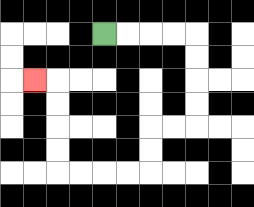{'start': '[4, 1]', 'end': '[1, 3]', 'path_directions': 'R,R,R,R,D,D,D,D,L,L,D,D,L,L,L,L,U,U,U,U,L', 'path_coordinates': '[[4, 1], [5, 1], [6, 1], [7, 1], [8, 1], [8, 2], [8, 3], [8, 4], [8, 5], [7, 5], [6, 5], [6, 6], [6, 7], [5, 7], [4, 7], [3, 7], [2, 7], [2, 6], [2, 5], [2, 4], [2, 3], [1, 3]]'}